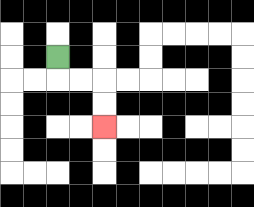{'start': '[2, 2]', 'end': '[4, 5]', 'path_directions': 'D,R,R,D,D', 'path_coordinates': '[[2, 2], [2, 3], [3, 3], [4, 3], [4, 4], [4, 5]]'}